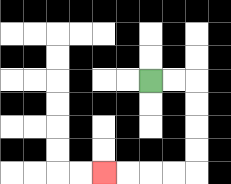{'start': '[6, 3]', 'end': '[4, 7]', 'path_directions': 'R,R,D,D,D,D,L,L,L,L', 'path_coordinates': '[[6, 3], [7, 3], [8, 3], [8, 4], [8, 5], [8, 6], [8, 7], [7, 7], [6, 7], [5, 7], [4, 7]]'}